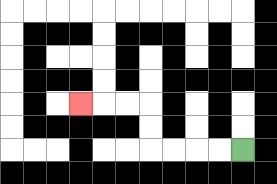{'start': '[10, 6]', 'end': '[3, 4]', 'path_directions': 'L,L,L,L,U,U,L,L,L', 'path_coordinates': '[[10, 6], [9, 6], [8, 6], [7, 6], [6, 6], [6, 5], [6, 4], [5, 4], [4, 4], [3, 4]]'}